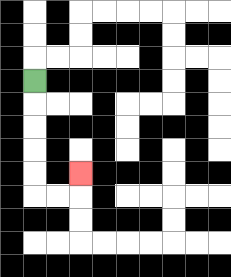{'start': '[1, 3]', 'end': '[3, 7]', 'path_directions': 'D,D,D,D,D,R,R,U', 'path_coordinates': '[[1, 3], [1, 4], [1, 5], [1, 6], [1, 7], [1, 8], [2, 8], [3, 8], [3, 7]]'}